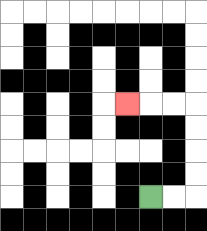{'start': '[6, 8]', 'end': '[5, 4]', 'path_directions': 'R,R,U,U,U,U,L,L,L', 'path_coordinates': '[[6, 8], [7, 8], [8, 8], [8, 7], [8, 6], [8, 5], [8, 4], [7, 4], [6, 4], [5, 4]]'}